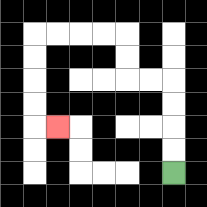{'start': '[7, 7]', 'end': '[2, 5]', 'path_directions': 'U,U,U,U,L,L,U,U,L,L,L,L,D,D,D,D,R', 'path_coordinates': '[[7, 7], [7, 6], [7, 5], [7, 4], [7, 3], [6, 3], [5, 3], [5, 2], [5, 1], [4, 1], [3, 1], [2, 1], [1, 1], [1, 2], [1, 3], [1, 4], [1, 5], [2, 5]]'}